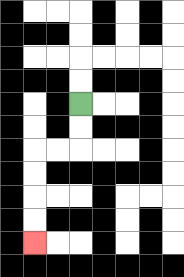{'start': '[3, 4]', 'end': '[1, 10]', 'path_directions': 'D,D,L,L,D,D,D,D', 'path_coordinates': '[[3, 4], [3, 5], [3, 6], [2, 6], [1, 6], [1, 7], [1, 8], [1, 9], [1, 10]]'}